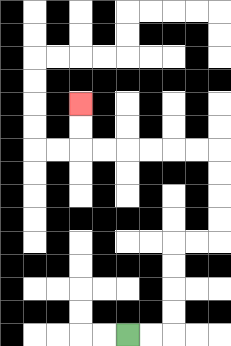{'start': '[5, 14]', 'end': '[3, 4]', 'path_directions': 'R,R,U,U,U,U,R,R,U,U,U,U,L,L,L,L,L,L,U,U', 'path_coordinates': '[[5, 14], [6, 14], [7, 14], [7, 13], [7, 12], [7, 11], [7, 10], [8, 10], [9, 10], [9, 9], [9, 8], [9, 7], [9, 6], [8, 6], [7, 6], [6, 6], [5, 6], [4, 6], [3, 6], [3, 5], [3, 4]]'}